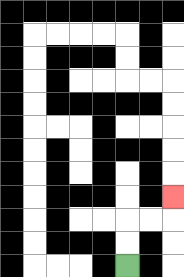{'start': '[5, 11]', 'end': '[7, 8]', 'path_directions': 'U,U,R,R,U', 'path_coordinates': '[[5, 11], [5, 10], [5, 9], [6, 9], [7, 9], [7, 8]]'}